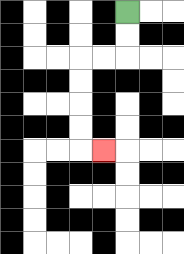{'start': '[5, 0]', 'end': '[4, 6]', 'path_directions': 'D,D,L,L,D,D,D,D,R', 'path_coordinates': '[[5, 0], [5, 1], [5, 2], [4, 2], [3, 2], [3, 3], [3, 4], [3, 5], [3, 6], [4, 6]]'}